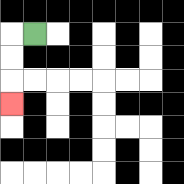{'start': '[1, 1]', 'end': '[0, 4]', 'path_directions': 'L,D,D,D', 'path_coordinates': '[[1, 1], [0, 1], [0, 2], [0, 3], [0, 4]]'}